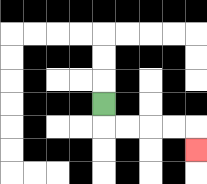{'start': '[4, 4]', 'end': '[8, 6]', 'path_directions': 'D,R,R,R,R,D', 'path_coordinates': '[[4, 4], [4, 5], [5, 5], [6, 5], [7, 5], [8, 5], [8, 6]]'}